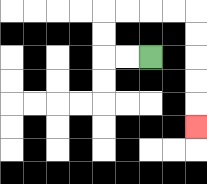{'start': '[6, 2]', 'end': '[8, 5]', 'path_directions': 'L,L,U,U,R,R,R,R,D,D,D,D,D', 'path_coordinates': '[[6, 2], [5, 2], [4, 2], [4, 1], [4, 0], [5, 0], [6, 0], [7, 0], [8, 0], [8, 1], [8, 2], [8, 3], [8, 4], [8, 5]]'}